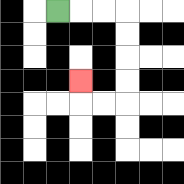{'start': '[2, 0]', 'end': '[3, 3]', 'path_directions': 'R,R,R,D,D,D,D,L,L,U', 'path_coordinates': '[[2, 0], [3, 0], [4, 0], [5, 0], [5, 1], [5, 2], [5, 3], [5, 4], [4, 4], [3, 4], [3, 3]]'}